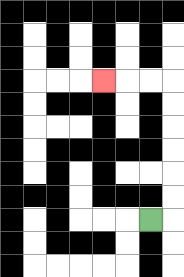{'start': '[6, 9]', 'end': '[4, 3]', 'path_directions': 'R,U,U,U,U,U,U,L,L,L', 'path_coordinates': '[[6, 9], [7, 9], [7, 8], [7, 7], [7, 6], [7, 5], [7, 4], [7, 3], [6, 3], [5, 3], [4, 3]]'}